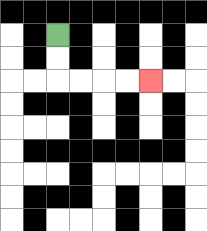{'start': '[2, 1]', 'end': '[6, 3]', 'path_directions': 'D,D,R,R,R,R', 'path_coordinates': '[[2, 1], [2, 2], [2, 3], [3, 3], [4, 3], [5, 3], [6, 3]]'}